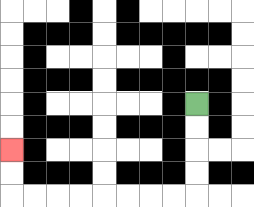{'start': '[8, 4]', 'end': '[0, 6]', 'path_directions': 'D,D,D,D,L,L,L,L,L,L,L,L,U,U', 'path_coordinates': '[[8, 4], [8, 5], [8, 6], [8, 7], [8, 8], [7, 8], [6, 8], [5, 8], [4, 8], [3, 8], [2, 8], [1, 8], [0, 8], [0, 7], [0, 6]]'}